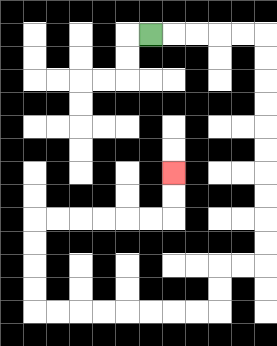{'start': '[6, 1]', 'end': '[7, 7]', 'path_directions': 'R,R,R,R,R,D,D,D,D,D,D,D,D,D,D,L,L,D,D,L,L,L,L,L,L,L,L,U,U,U,U,R,R,R,R,R,R,U,U', 'path_coordinates': '[[6, 1], [7, 1], [8, 1], [9, 1], [10, 1], [11, 1], [11, 2], [11, 3], [11, 4], [11, 5], [11, 6], [11, 7], [11, 8], [11, 9], [11, 10], [11, 11], [10, 11], [9, 11], [9, 12], [9, 13], [8, 13], [7, 13], [6, 13], [5, 13], [4, 13], [3, 13], [2, 13], [1, 13], [1, 12], [1, 11], [1, 10], [1, 9], [2, 9], [3, 9], [4, 9], [5, 9], [6, 9], [7, 9], [7, 8], [7, 7]]'}